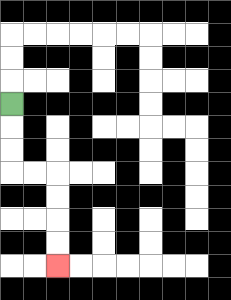{'start': '[0, 4]', 'end': '[2, 11]', 'path_directions': 'D,D,D,R,R,D,D,D,D', 'path_coordinates': '[[0, 4], [0, 5], [0, 6], [0, 7], [1, 7], [2, 7], [2, 8], [2, 9], [2, 10], [2, 11]]'}